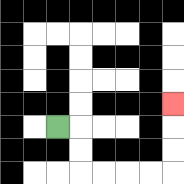{'start': '[2, 5]', 'end': '[7, 4]', 'path_directions': 'R,D,D,R,R,R,R,U,U,U', 'path_coordinates': '[[2, 5], [3, 5], [3, 6], [3, 7], [4, 7], [5, 7], [6, 7], [7, 7], [7, 6], [7, 5], [7, 4]]'}